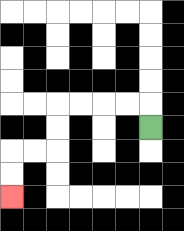{'start': '[6, 5]', 'end': '[0, 8]', 'path_directions': 'U,L,L,L,L,D,D,L,L,D,D', 'path_coordinates': '[[6, 5], [6, 4], [5, 4], [4, 4], [3, 4], [2, 4], [2, 5], [2, 6], [1, 6], [0, 6], [0, 7], [0, 8]]'}